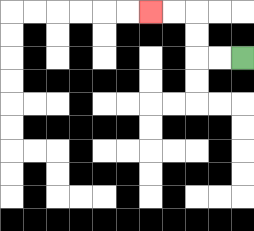{'start': '[10, 2]', 'end': '[6, 0]', 'path_directions': 'L,L,U,U,L,L', 'path_coordinates': '[[10, 2], [9, 2], [8, 2], [8, 1], [8, 0], [7, 0], [6, 0]]'}